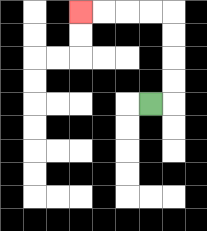{'start': '[6, 4]', 'end': '[3, 0]', 'path_directions': 'R,U,U,U,U,L,L,L,L', 'path_coordinates': '[[6, 4], [7, 4], [7, 3], [7, 2], [7, 1], [7, 0], [6, 0], [5, 0], [4, 0], [3, 0]]'}